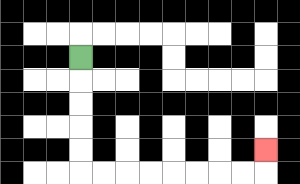{'start': '[3, 2]', 'end': '[11, 6]', 'path_directions': 'D,D,D,D,D,R,R,R,R,R,R,R,R,U', 'path_coordinates': '[[3, 2], [3, 3], [3, 4], [3, 5], [3, 6], [3, 7], [4, 7], [5, 7], [6, 7], [7, 7], [8, 7], [9, 7], [10, 7], [11, 7], [11, 6]]'}